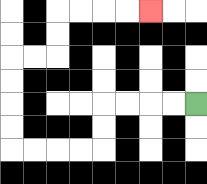{'start': '[8, 4]', 'end': '[6, 0]', 'path_directions': 'L,L,L,L,D,D,L,L,L,L,U,U,U,U,R,R,U,U,R,R,R,R', 'path_coordinates': '[[8, 4], [7, 4], [6, 4], [5, 4], [4, 4], [4, 5], [4, 6], [3, 6], [2, 6], [1, 6], [0, 6], [0, 5], [0, 4], [0, 3], [0, 2], [1, 2], [2, 2], [2, 1], [2, 0], [3, 0], [4, 0], [5, 0], [6, 0]]'}